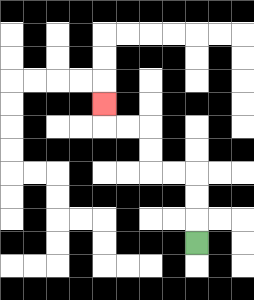{'start': '[8, 10]', 'end': '[4, 4]', 'path_directions': 'U,U,U,L,L,U,U,L,L,U', 'path_coordinates': '[[8, 10], [8, 9], [8, 8], [8, 7], [7, 7], [6, 7], [6, 6], [6, 5], [5, 5], [4, 5], [4, 4]]'}